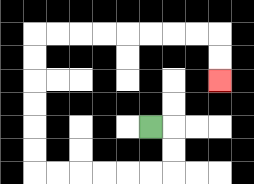{'start': '[6, 5]', 'end': '[9, 3]', 'path_directions': 'R,D,D,L,L,L,L,L,L,U,U,U,U,U,U,R,R,R,R,R,R,R,R,D,D', 'path_coordinates': '[[6, 5], [7, 5], [7, 6], [7, 7], [6, 7], [5, 7], [4, 7], [3, 7], [2, 7], [1, 7], [1, 6], [1, 5], [1, 4], [1, 3], [1, 2], [1, 1], [2, 1], [3, 1], [4, 1], [5, 1], [6, 1], [7, 1], [8, 1], [9, 1], [9, 2], [9, 3]]'}